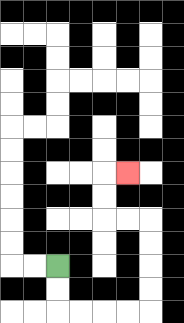{'start': '[2, 11]', 'end': '[5, 7]', 'path_directions': 'D,D,R,R,R,R,U,U,U,U,L,L,U,U,R', 'path_coordinates': '[[2, 11], [2, 12], [2, 13], [3, 13], [4, 13], [5, 13], [6, 13], [6, 12], [6, 11], [6, 10], [6, 9], [5, 9], [4, 9], [4, 8], [4, 7], [5, 7]]'}